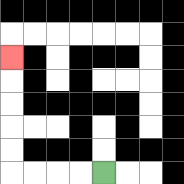{'start': '[4, 7]', 'end': '[0, 2]', 'path_directions': 'L,L,L,L,U,U,U,U,U', 'path_coordinates': '[[4, 7], [3, 7], [2, 7], [1, 7], [0, 7], [0, 6], [0, 5], [0, 4], [0, 3], [0, 2]]'}